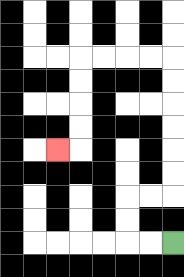{'start': '[7, 10]', 'end': '[2, 6]', 'path_directions': 'L,L,U,U,R,R,U,U,U,U,U,U,L,L,L,L,D,D,D,D,L', 'path_coordinates': '[[7, 10], [6, 10], [5, 10], [5, 9], [5, 8], [6, 8], [7, 8], [7, 7], [7, 6], [7, 5], [7, 4], [7, 3], [7, 2], [6, 2], [5, 2], [4, 2], [3, 2], [3, 3], [3, 4], [3, 5], [3, 6], [2, 6]]'}